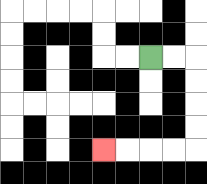{'start': '[6, 2]', 'end': '[4, 6]', 'path_directions': 'R,R,D,D,D,D,L,L,L,L', 'path_coordinates': '[[6, 2], [7, 2], [8, 2], [8, 3], [8, 4], [8, 5], [8, 6], [7, 6], [6, 6], [5, 6], [4, 6]]'}